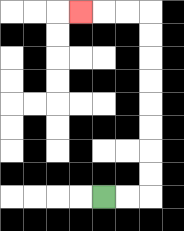{'start': '[4, 8]', 'end': '[3, 0]', 'path_directions': 'R,R,U,U,U,U,U,U,U,U,L,L,L', 'path_coordinates': '[[4, 8], [5, 8], [6, 8], [6, 7], [6, 6], [6, 5], [6, 4], [6, 3], [6, 2], [6, 1], [6, 0], [5, 0], [4, 0], [3, 0]]'}